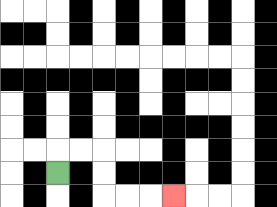{'start': '[2, 7]', 'end': '[7, 8]', 'path_directions': 'U,R,R,D,D,R,R,R', 'path_coordinates': '[[2, 7], [2, 6], [3, 6], [4, 6], [4, 7], [4, 8], [5, 8], [6, 8], [7, 8]]'}